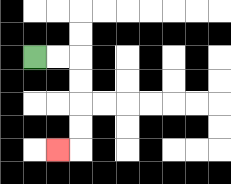{'start': '[1, 2]', 'end': '[2, 6]', 'path_directions': 'R,R,D,D,D,D,L', 'path_coordinates': '[[1, 2], [2, 2], [3, 2], [3, 3], [3, 4], [3, 5], [3, 6], [2, 6]]'}